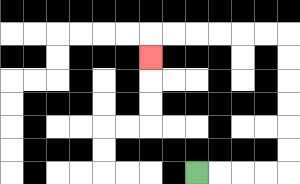{'start': '[8, 7]', 'end': '[6, 2]', 'path_directions': 'R,R,R,R,U,U,U,U,U,U,L,L,L,L,L,L,D', 'path_coordinates': '[[8, 7], [9, 7], [10, 7], [11, 7], [12, 7], [12, 6], [12, 5], [12, 4], [12, 3], [12, 2], [12, 1], [11, 1], [10, 1], [9, 1], [8, 1], [7, 1], [6, 1], [6, 2]]'}